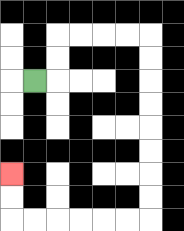{'start': '[1, 3]', 'end': '[0, 7]', 'path_directions': 'R,U,U,R,R,R,R,D,D,D,D,D,D,D,D,L,L,L,L,L,L,U,U', 'path_coordinates': '[[1, 3], [2, 3], [2, 2], [2, 1], [3, 1], [4, 1], [5, 1], [6, 1], [6, 2], [6, 3], [6, 4], [6, 5], [6, 6], [6, 7], [6, 8], [6, 9], [5, 9], [4, 9], [3, 9], [2, 9], [1, 9], [0, 9], [0, 8], [0, 7]]'}